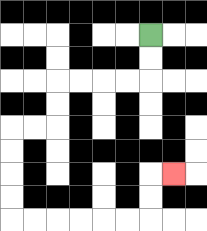{'start': '[6, 1]', 'end': '[7, 7]', 'path_directions': 'D,D,L,L,L,L,D,D,L,L,D,D,D,D,R,R,R,R,R,R,U,U,R', 'path_coordinates': '[[6, 1], [6, 2], [6, 3], [5, 3], [4, 3], [3, 3], [2, 3], [2, 4], [2, 5], [1, 5], [0, 5], [0, 6], [0, 7], [0, 8], [0, 9], [1, 9], [2, 9], [3, 9], [4, 9], [5, 9], [6, 9], [6, 8], [6, 7], [7, 7]]'}